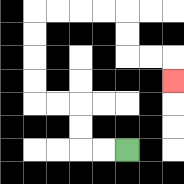{'start': '[5, 6]', 'end': '[7, 3]', 'path_directions': 'L,L,U,U,L,L,U,U,U,U,R,R,R,R,D,D,R,R,D', 'path_coordinates': '[[5, 6], [4, 6], [3, 6], [3, 5], [3, 4], [2, 4], [1, 4], [1, 3], [1, 2], [1, 1], [1, 0], [2, 0], [3, 0], [4, 0], [5, 0], [5, 1], [5, 2], [6, 2], [7, 2], [7, 3]]'}